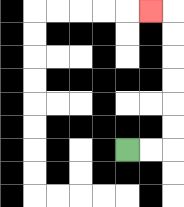{'start': '[5, 6]', 'end': '[6, 0]', 'path_directions': 'R,R,U,U,U,U,U,U,L', 'path_coordinates': '[[5, 6], [6, 6], [7, 6], [7, 5], [7, 4], [7, 3], [7, 2], [7, 1], [7, 0], [6, 0]]'}